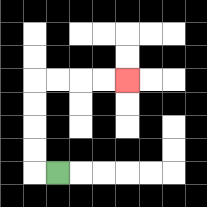{'start': '[2, 7]', 'end': '[5, 3]', 'path_directions': 'L,U,U,U,U,R,R,R,R', 'path_coordinates': '[[2, 7], [1, 7], [1, 6], [1, 5], [1, 4], [1, 3], [2, 3], [3, 3], [4, 3], [5, 3]]'}